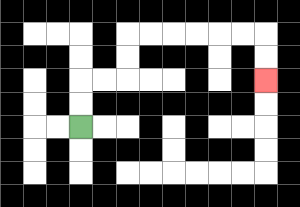{'start': '[3, 5]', 'end': '[11, 3]', 'path_directions': 'U,U,R,R,U,U,R,R,R,R,R,R,D,D', 'path_coordinates': '[[3, 5], [3, 4], [3, 3], [4, 3], [5, 3], [5, 2], [5, 1], [6, 1], [7, 1], [8, 1], [9, 1], [10, 1], [11, 1], [11, 2], [11, 3]]'}